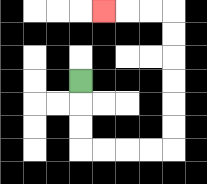{'start': '[3, 3]', 'end': '[4, 0]', 'path_directions': 'D,D,D,R,R,R,R,U,U,U,U,U,U,L,L,L', 'path_coordinates': '[[3, 3], [3, 4], [3, 5], [3, 6], [4, 6], [5, 6], [6, 6], [7, 6], [7, 5], [7, 4], [7, 3], [7, 2], [7, 1], [7, 0], [6, 0], [5, 0], [4, 0]]'}